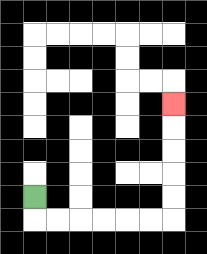{'start': '[1, 8]', 'end': '[7, 4]', 'path_directions': 'D,R,R,R,R,R,R,U,U,U,U,U', 'path_coordinates': '[[1, 8], [1, 9], [2, 9], [3, 9], [4, 9], [5, 9], [6, 9], [7, 9], [7, 8], [7, 7], [7, 6], [7, 5], [7, 4]]'}